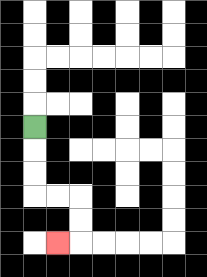{'start': '[1, 5]', 'end': '[2, 10]', 'path_directions': 'D,D,D,R,R,D,D,L', 'path_coordinates': '[[1, 5], [1, 6], [1, 7], [1, 8], [2, 8], [3, 8], [3, 9], [3, 10], [2, 10]]'}